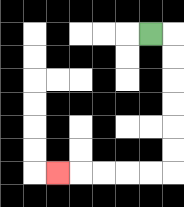{'start': '[6, 1]', 'end': '[2, 7]', 'path_directions': 'R,D,D,D,D,D,D,L,L,L,L,L', 'path_coordinates': '[[6, 1], [7, 1], [7, 2], [7, 3], [7, 4], [7, 5], [7, 6], [7, 7], [6, 7], [5, 7], [4, 7], [3, 7], [2, 7]]'}